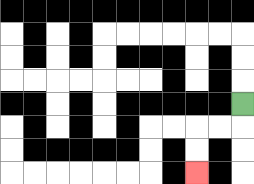{'start': '[10, 4]', 'end': '[8, 7]', 'path_directions': 'D,L,L,D,D', 'path_coordinates': '[[10, 4], [10, 5], [9, 5], [8, 5], [8, 6], [8, 7]]'}